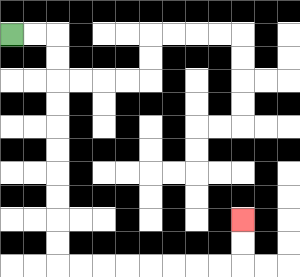{'start': '[0, 1]', 'end': '[10, 9]', 'path_directions': 'R,R,D,D,D,D,D,D,D,D,D,D,R,R,R,R,R,R,R,R,U,U', 'path_coordinates': '[[0, 1], [1, 1], [2, 1], [2, 2], [2, 3], [2, 4], [2, 5], [2, 6], [2, 7], [2, 8], [2, 9], [2, 10], [2, 11], [3, 11], [4, 11], [5, 11], [6, 11], [7, 11], [8, 11], [9, 11], [10, 11], [10, 10], [10, 9]]'}